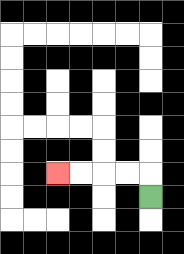{'start': '[6, 8]', 'end': '[2, 7]', 'path_directions': 'U,L,L,L,L', 'path_coordinates': '[[6, 8], [6, 7], [5, 7], [4, 7], [3, 7], [2, 7]]'}